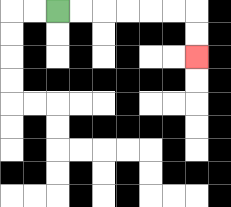{'start': '[2, 0]', 'end': '[8, 2]', 'path_directions': 'R,R,R,R,R,R,D,D', 'path_coordinates': '[[2, 0], [3, 0], [4, 0], [5, 0], [6, 0], [7, 0], [8, 0], [8, 1], [8, 2]]'}